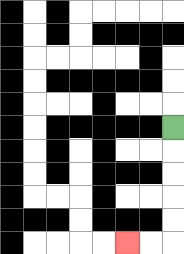{'start': '[7, 5]', 'end': '[5, 10]', 'path_directions': 'D,D,D,D,D,L,L', 'path_coordinates': '[[7, 5], [7, 6], [7, 7], [7, 8], [7, 9], [7, 10], [6, 10], [5, 10]]'}